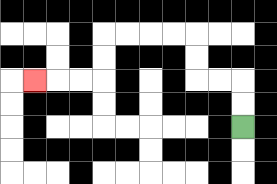{'start': '[10, 5]', 'end': '[1, 3]', 'path_directions': 'U,U,L,L,U,U,L,L,L,L,D,D,L,L,L', 'path_coordinates': '[[10, 5], [10, 4], [10, 3], [9, 3], [8, 3], [8, 2], [8, 1], [7, 1], [6, 1], [5, 1], [4, 1], [4, 2], [4, 3], [3, 3], [2, 3], [1, 3]]'}